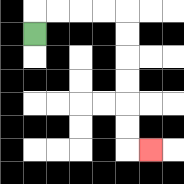{'start': '[1, 1]', 'end': '[6, 6]', 'path_directions': 'U,R,R,R,R,D,D,D,D,D,D,R', 'path_coordinates': '[[1, 1], [1, 0], [2, 0], [3, 0], [4, 0], [5, 0], [5, 1], [5, 2], [5, 3], [5, 4], [5, 5], [5, 6], [6, 6]]'}